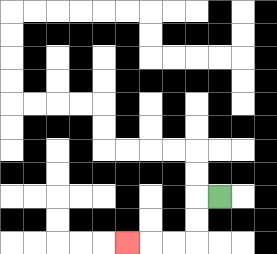{'start': '[9, 8]', 'end': '[5, 10]', 'path_directions': 'L,D,D,L,L,L', 'path_coordinates': '[[9, 8], [8, 8], [8, 9], [8, 10], [7, 10], [6, 10], [5, 10]]'}